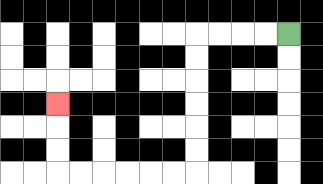{'start': '[12, 1]', 'end': '[2, 4]', 'path_directions': 'L,L,L,L,D,D,D,D,D,D,L,L,L,L,L,L,U,U,U', 'path_coordinates': '[[12, 1], [11, 1], [10, 1], [9, 1], [8, 1], [8, 2], [8, 3], [8, 4], [8, 5], [8, 6], [8, 7], [7, 7], [6, 7], [5, 7], [4, 7], [3, 7], [2, 7], [2, 6], [2, 5], [2, 4]]'}